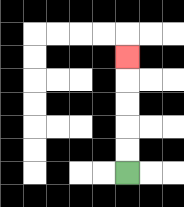{'start': '[5, 7]', 'end': '[5, 2]', 'path_directions': 'U,U,U,U,U', 'path_coordinates': '[[5, 7], [5, 6], [5, 5], [5, 4], [5, 3], [5, 2]]'}